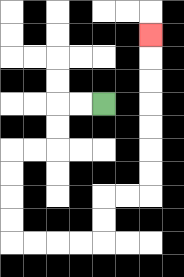{'start': '[4, 4]', 'end': '[6, 1]', 'path_directions': 'L,L,D,D,L,L,D,D,D,D,R,R,R,R,U,U,R,R,U,U,U,U,U,U,U', 'path_coordinates': '[[4, 4], [3, 4], [2, 4], [2, 5], [2, 6], [1, 6], [0, 6], [0, 7], [0, 8], [0, 9], [0, 10], [1, 10], [2, 10], [3, 10], [4, 10], [4, 9], [4, 8], [5, 8], [6, 8], [6, 7], [6, 6], [6, 5], [6, 4], [6, 3], [6, 2], [6, 1]]'}